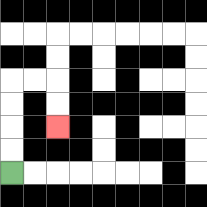{'start': '[0, 7]', 'end': '[2, 5]', 'path_directions': 'U,U,U,U,R,R,D,D', 'path_coordinates': '[[0, 7], [0, 6], [0, 5], [0, 4], [0, 3], [1, 3], [2, 3], [2, 4], [2, 5]]'}